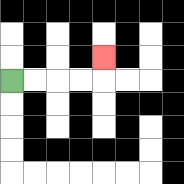{'start': '[0, 3]', 'end': '[4, 2]', 'path_directions': 'R,R,R,R,U', 'path_coordinates': '[[0, 3], [1, 3], [2, 3], [3, 3], [4, 3], [4, 2]]'}